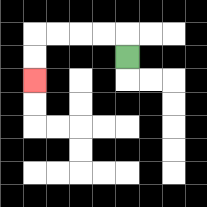{'start': '[5, 2]', 'end': '[1, 3]', 'path_directions': 'U,L,L,L,L,D,D', 'path_coordinates': '[[5, 2], [5, 1], [4, 1], [3, 1], [2, 1], [1, 1], [1, 2], [1, 3]]'}